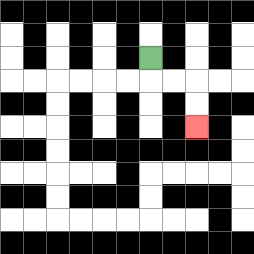{'start': '[6, 2]', 'end': '[8, 5]', 'path_directions': 'D,R,R,D,D', 'path_coordinates': '[[6, 2], [6, 3], [7, 3], [8, 3], [8, 4], [8, 5]]'}